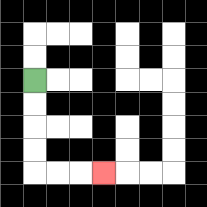{'start': '[1, 3]', 'end': '[4, 7]', 'path_directions': 'D,D,D,D,R,R,R', 'path_coordinates': '[[1, 3], [1, 4], [1, 5], [1, 6], [1, 7], [2, 7], [3, 7], [4, 7]]'}